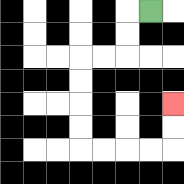{'start': '[6, 0]', 'end': '[7, 4]', 'path_directions': 'L,D,D,L,L,D,D,D,D,R,R,R,R,U,U', 'path_coordinates': '[[6, 0], [5, 0], [5, 1], [5, 2], [4, 2], [3, 2], [3, 3], [3, 4], [3, 5], [3, 6], [4, 6], [5, 6], [6, 6], [7, 6], [7, 5], [7, 4]]'}